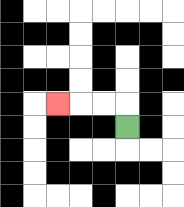{'start': '[5, 5]', 'end': '[2, 4]', 'path_directions': 'U,L,L,L', 'path_coordinates': '[[5, 5], [5, 4], [4, 4], [3, 4], [2, 4]]'}